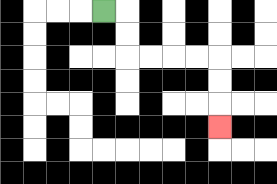{'start': '[4, 0]', 'end': '[9, 5]', 'path_directions': 'R,D,D,R,R,R,R,D,D,D', 'path_coordinates': '[[4, 0], [5, 0], [5, 1], [5, 2], [6, 2], [7, 2], [8, 2], [9, 2], [9, 3], [9, 4], [9, 5]]'}